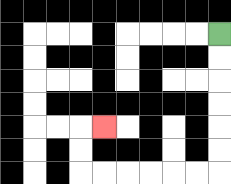{'start': '[9, 1]', 'end': '[4, 5]', 'path_directions': 'D,D,D,D,D,D,L,L,L,L,L,L,U,U,R', 'path_coordinates': '[[9, 1], [9, 2], [9, 3], [9, 4], [9, 5], [9, 6], [9, 7], [8, 7], [7, 7], [6, 7], [5, 7], [4, 7], [3, 7], [3, 6], [3, 5], [4, 5]]'}